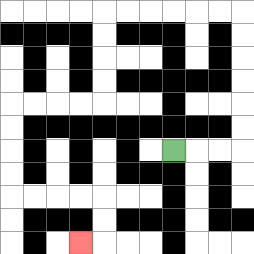{'start': '[7, 6]', 'end': '[3, 10]', 'path_directions': 'R,R,R,U,U,U,U,U,U,L,L,L,L,L,L,D,D,D,D,L,L,L,L,D,D,D,D,R,R,R,R,D,D,L', 'path_coordinates': '[[7, 6], [8, 6], [9, 6], [10, 6], [10, 5], [10, 4], [10, 3], [10, 2], [10, 1], [10, 0], [9, 0], [8, 0], [7, 0], [6, 0], [5, 0], [4, 0], [4, 1], [4, 2], [4, 3], [4, 4], [3, 4], [2, 4], [1, 4], [0, 4], [0, 5], [0, 6], [0, 7], [0, 8], [1, 8], [2, 8], [3, 8], [4, 8], [4, 9], [4, 10], [3, 10]]'}